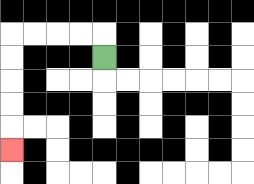{'start': '[4, 2]', 'end': '[0, 6]', 'path_directions': 'U,L,L,L,L,D,D,D,D,D', 'path_coordinates': '[[4, 2], [4, 1], [3, 1], [2, 1], [1, 1], [0, 1], [0, 2], [0, 3], [0, 4], [0, 5], [0, 6]]'}